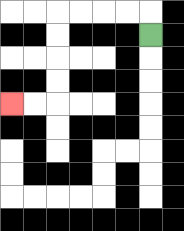{'start': '[6, 1]', 'end': '[0, 4]', 'path_directions': 'U,L,L,L,L,D,D,D,D,L,L', 'path_coordinates': '[[6, 1], [6, 0], [5, 0], [4, 0], [3, 0], [2, 0], [2, 1], [2, 2], [2, 3], [2, 4], [1, 4], [0, 4]]'}